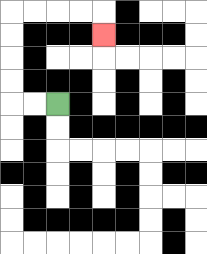{'start': '[2, 4]', 'end': '[4, 1]', 'path_directions': 'L,L,U,U,U,U,R,R,R,R,D', 'path_coordinates': '[[2, 4], [1, 4], [0, 4], [0, 3], [0, 2], [0, 1], [0, 0], [1, 0], [2, 0], [3, 0], [4, 0], [4, 1]]'}